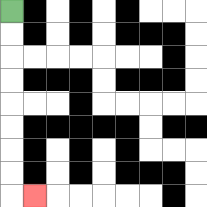{'start': '[0, 0]', 'end': '[1, 8]', 'path_directions': 'D,D,D,D,D,D,D,D,R', 'path_coordinates': '[[0, 0], [0, 1], [0, 2], [0, 3], [0, 4], [0, 5], [0, 6], [0, 7], [0, 8], [1, 8]]'}